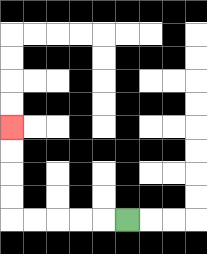{'start': '[5, 9]', 'end': '[0, 5]', 'path_directions': 'L,L,L,L,L,U,U,U,U', 'path_coordinates': '[[5, 9], [4, 9], [3, 9], [2, 9], [1, 9], [0, 9], [0, 8], [0, 7], [0, 6], [0, 5]]'}